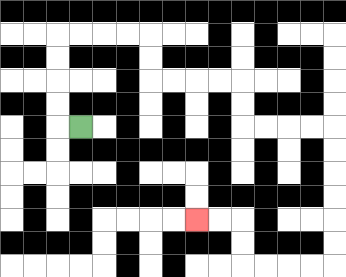{'start': '[3, 5]', 'end': '[8, 9]', 'path_directions': 'L,U,U,U,U,R,R,R,R,D,D,R,R,R,R,D,D,R,R,R,R,D,D,D,D,D,D,L,L,L,L,U,U,L,L', 'path_coordinates': '[[3, 5], [2, 5], [2, 4], [2, 3], [2, 2], [2, 1], [3, 1], [4, 1], [5, 1], [6, 1], [6, 2], [6, 3], [7, 3], [8, 3], [9, 3], [10, 3], [10, 4], [10, 5], [11, 5], [12, 5], [13, 5], [14, 5], [14, 6], [14, 7], [14, 8], [14, 9], [14, 10], [14, 11], [13, 11], [12, 11], [11, 11], [10, 11], [10, 10], [10, 9], [9, 9], [8, 9]]'}